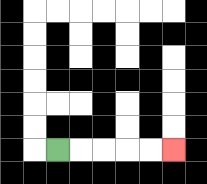{'start': '[2, 6]', 'end': '[7, 6]', 'path_directions': 'R,R,R,R,R', 'path_coordinates': '[[2, 6], [3, 6], [4, 6], [5, 6], [6, 6], [7, 6]]'}